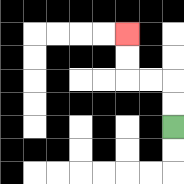{'start': '[7, 5]', 'end': '[5, 1]', 'path_directions': 'U,U,L,L,U,U', 'path_coordinates': '[[7, 5], [7, 4], [7, 3], [6, 3], [5, 3], [5, 2], [5, 1]]'}